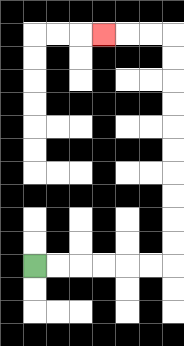{'start': '[1, 11]', 'end': '[4, 1]', 'path_directions': 'R,R,R,R,R,R,U,U,U,U,U,U,U,U,U,U,L,L,L', 'path_coordinates': '[[1, 11], [2, 11], [3, 11], [4, 11], [5, 11], [6, 11], [7, 11], [7, 10], [7, 9], [7, 8], [7, 7], [7, 6], [7, 5], [7, 4], [7, 3], [7, 2], [7, 1], [6, 1], [5, 1], [4, 1]]'}